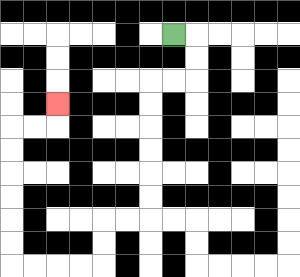{'start': '[7, 1]', 'end': '[2, 4]', 'path_directions': 'R,D,D,L,L,D,D,D,D,D,D,L,L,D,D,L,L,L,L,U,U,U,U,U,U,R,R,U', 'path_coordinates': '[[7, 1], [8, 1], [8, 2], [8, 3], [7, 3], [6, 3], [6, 4], [6, 5], [6, 6], [6, 7], [6, 8], [6, 9], [5, 9], [4, 9], [4, 10], [4, 11], [3, 11], [2, 11], [1, 11], [0, 11], [0, 10], [0, 9], [0, 8], [0, 7], [0, 6], [0, 5], [1, 5], [2, 5], [2, 4]]'}